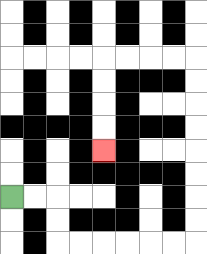{'start': '[0, 8]', 'end': '[4, 6]', 'path_directions': 'R,R,D,D,R,R,R,R,R,R,U,U,U,U,U,U,U,U,L,L,L,L,D,D,D,D', 'path_coordinates': '[[0, 8], [1, 8], [2, 8], [2, 9], [2, 10], [3, 10], [4, 10], [5, 10], [6, 10], [7, 10], [8, 10], [8, 9], [8, 8], [8, 7], [8, 6], [8, 5], [8, 4], [8, 3], [8, 2], [7, 2], [6, 2], [5, 2], [4, 2], [4, 3], [4, 4], [4, 5], [4, 6]]'}